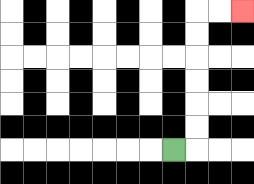{'start': '[7, 6]', 'end': '[10, 0]', 'path_directions': 'R,U,U,U,U,U,U,R,R', 'path_coordinates': '[[7, 6], [8, 6], [8, 5], [8, 4], [8, 3], [8, 2], [8, 1], [8, 0], [9, 0], [10, 0]]'}